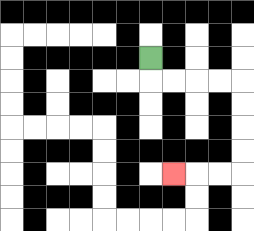{'start': '[6, 2]', 'end': '[7, 7]', 'path_directions': 'D,R,R,R,R,D,D,D,D,L,L,L', 'path_coordinates': '[[6, 2], [6, 3], [7, 3], [8, 3], [9, 3], [10, 3], [10, 4], [10, 5], [10, 6], [10, 7], [9, 7], [8, 7], [7, 7]]'}